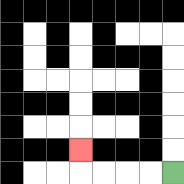{'start': '[7, 7]', 'end': '[3, 6]', 'path_directions': 'L,L,L,L,U', 'path_coordinates': '[[7, 7], [6, 7], [5, 7], [4, 7], [3, 7], [3, 6]]'}